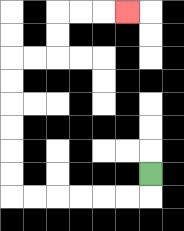{'start': '[6, 7]', 'end': '[5, 0]', 'path_directions': 'D,L,L,L,L,L,L,U,U,U,U,U,U,R,R,U,U,R,R,R', 'path_coordinates': '[[6, 7], [6, 8], [5, 8], [4, 8], [3, 8], [2, 8], [1, 8], [0, 8], [0, 7], [0, 6], [0, 5], [0, 4], [0, 3], [0, 2], [1, 2], [2, 2], [2, 1], [2, 0], [3, 0], [4, 0], [5, 0]]'}